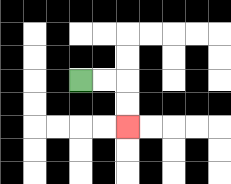{'start': '[3, 3]', 'end': '[5, 5]', 'path_directions': 'R,R,D,D', 'path_coordinates': '[[3, 3], [4, 3], [5, 3], [5, 4], [5, 5]]'}